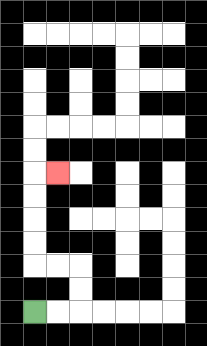{'start': '[1, 13]', 'end': '[2, 7]', 'path_directions': 'R,R,U,U,L,L,U,U,U,U,R', 'path_coordinates': '[[1, 13], [2, 13], [3, 13], [3, 12], [3, 11], [2, 11], [1, 11], [1, 10], [1, 9], [1, 8], [1, 7], [2, 7]]'}